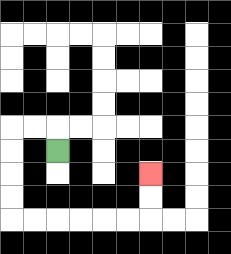{'start': '[2, 6]', 'end': '[6, 7]', 'path_directions': 'U,L,L,D,D,D,D,R,R,R,R,R,R,U,U', 'path_coordinates': '[[2, 6], [2, 5], [1, 5], [0, 5], [0, 6], [0, 7], [0, 8], [0, 9], [1, 9], [2, 9], [3, 9], [4, 9], [5, 9], [6, 9], [6, 8], [6, 7]]'}